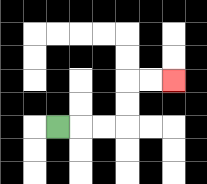{'start': '[2, 5]', 'end': '[7, 3]', 'path_directions': 'R,R,R,U,U,R,R', 'path_coordinates': '[[2, 5], [3, 5], [4, 5], [5, 5], [5, 4], [5, 3], [6, 3], [7, 3]]'}